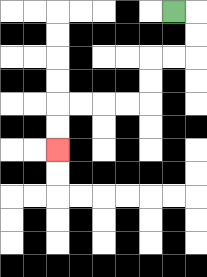{'start': '[7, 0]', 'end': '[2, 6]', 'path_directions': 'R,D,D,L,L,D,D,L,L,L,L,D,D', 'path_coordinates': '[[7, 0], [8, 0], [8, 1], [8, 2], [7, 2], [6, 2], [6, 3], [6, 4], [5, 4], [4, 4], [3, 4], [2, 4], [2, 5], [2, 6]]'}